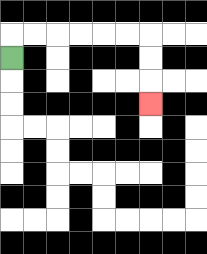{'start': '[0, 2]', 'end': '[6, 4]', 'path_directions': 'U,R,R,R,R,R,R,D,D,D', 'path_coordinates': '[[0, 2], [0, 1], [1, 1], [2, 1], [3, 1], [4, 1], [5, 1], [6, 1], [6, 2], [6, 3], [6, 4]]'}